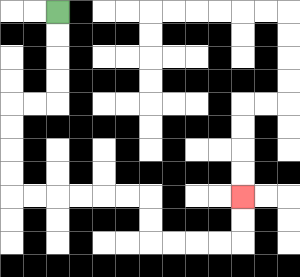{'start': '[2, 0]', 'end': '[10, 8]', 'path_directions': 'D,D,D,D,L,L,D,D,D,D,R,R,R,R,R,R,D,D,R,R,R,R,U,U', 'path_coordinates': '[[2, 0], [2, 1], [2, 2], [2, 3], [2, 4], [1, 4], [0, 4], [0, 5], [0, 6], [0, 7], [0, 8], [1, 8], [2, 8], [3, 8], [4, 8], [5, 8], [6, 8], [6, 9], [6, 10], [7, 10], [8, 10], [9, 10], [10, 10], [10, 9], [10, 8]]'}